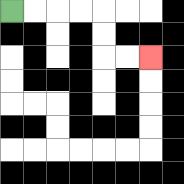{'start': '[0, 0]', 'end': '[6, 2]', 'path_directions': 'R,R,R,R,D,D,R,R', 'path_coordinates': '[[0, 0], [1, 0], [2, 0], [3, 0], [4, 0], [4, 1], [4, 2], [5, 2], [6, 2]]'}